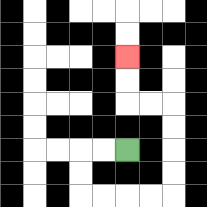{'start': '[5, 6]', 'end': '[5, 2]', 'path_directions': 'L,L,D,D,R,R,R,R,U,U,U,U,L,L,U,U', 'path_coordinates': '[[5, 6], [4, 6], [3, 6], [3, 7], [3, 8], [4, 8], [5, 8], [6, 8], [7, 8], [7, 7], [7, 6], [7, 5], [7, 4], [6, 4], [5, 4], [5, 3], [5, 2]]'}